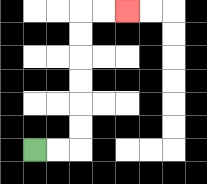{'start': '[1, 6]', 'end': '[5, 0]', 'path_directions': 'R,R,U,U,U,U,U,U,R,R', 'path_coordinates': '[[1, 6], [2, 6], [3, 6], [3, 5], [3, 4], [3, 3], [3, 2], [3, 1], [3, 0], [4, 0], [5, 0]]'}